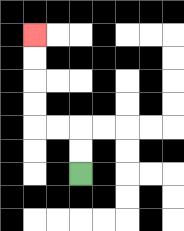{'start': '[3, 7]', 'end': '[1, 1]', 'path_directions': 'U,U,L,L,U,U,U,U', 'path_coordinates': '[[3, 7], [3, 6], [3, 5], [2, 5], [1, 5], [1, 4], [1, 3], [1, 2], [1, 1]]'}